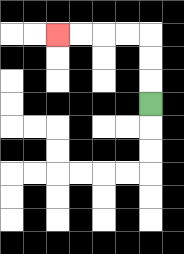{'start': '[6, 4]', 'end': '[2, 1]', 'path_directions': 'U,U,U,L,L,L,L', 'path_coordinates': '[[6, 4], [6, 3], [6, 2], [6, 1], [5, 1], [4, 1], [3, 1], [2, 1]]'}